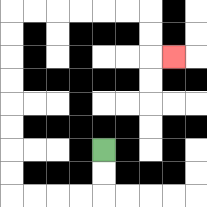{'start': '[4, 6]', 'end': '[7, 2]', 'path_directions': 'D,D,L,L,L,L,U,U,U,U,U,U,U,U,R,R,R,R,R,R,D,D,R', 'path_coordinates': '[[4, 6], [4, 7], [4, 8], [3, 8], [2, 8], [1, 8], [0, 8], [0, 7], [0, 6], [0, 5], [0, 4], [0, 3], [0, 2], [0, 1], [0, 0], [1, 0], [2, 0], [3, 0], [4, 0], [5, 0], [6, 0], [6, 1], [6, 2], [7, 2]]'}